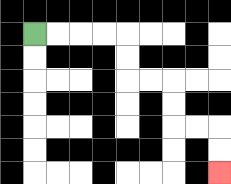{'start': '[1, 1]', 'end': '[9, 7]', 'path_directions': 'R,R,R,R,D,D,R,R,D,D,R,R,D,D', 'path_coordinates': '[[1, 1], [2, 1], [3, 1], [4, 1], [5, 1], [5, 2], [5, 3], [6, 3], [7, 3], [7, 4], [7, 5], [8, 5], [9, 5], [9, 6], [9, 7]]'}